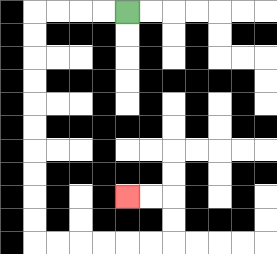{'start': '[5, 0]', 'end': '[5, 8]', 'path_directions': 'L,L,L,L,D,D,D,D,D,D,D,D,D,D,R,R,R,R,R,R,U,U,L,L', 'path_coordinates': '[[5, 0], [4, 0], [3, 0], [2, 0], [1, 0], [1, 1], [1, 2], [1, 3], [1, 4], [1, 5], [1, 6], [1, 7], [1, 8], [1, 9], [1, 10], [2, 10], [3, 10], [4, 10], [5, 10], [6, 10], [7, 10], [7, 9], [7, 8], [6, 8], [5, 8]]'}